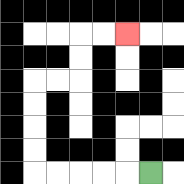{'start': '[6, 7]', 'end': '[5, 1]', 'path_directions': 'L,L,L,L,L,U,U,U,U,R,R,U,U,R,R', 'path_coordinates': '[[6, 7], [5, 7], [4, 7], [3, 7], [2, 7], [1, 7], [1, 6], [1, 5], [1, 4], [1, 3], [2, 3], [3, 3], [3, 2], [3, 1], [4, 1], [5, 1]]'}